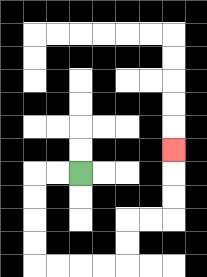{'start': '[3, 7]', 'end': '[7, 6]', 'path_directions': 'L,L,D,D,D,D,R,R,R,R,U,U,R,R,U,U,U', 'path_coordinates': '[[3, 7], [2, 7], [1, 7], [1, 8], [1, 9], [1, 10], [1, 11], [2, 11], [3, 11], [4, 11], [5, 11], [5, 10], [5, 9], [6, 9], [7, 9], [7, 8], [7, 7], [7, 6]]'}